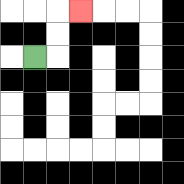{'start': '[1, 2]', 'end': '[3, 0]', 'path_directions': 'R,U,U,R', 'path_coordinates': '[[1, 2], [2, 2], [2, 1], [2, 0], [3, 0]]'}